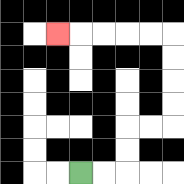{'start': '[3, 7]', 'end': '[2, 1]', 'path_directions': 'R,R,U,U,R,R,U,U,U,U,L,L,L,L,L', 'path_coordinates': '[[3, 7], [4, 7], [5, 7], [5, 6], [5, 5], [6, 5], [7, 5], [7, 4], [7, 3], [7, 2], [7, 1], [6, 1], [5, 1], [4, 1], [3, 1], [2, 1]]'}